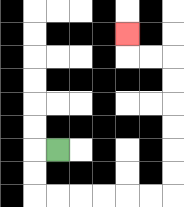{'start': '[2, 6]', 'end': '[5, 1]', 'path_directions': 'L,D,D,R,R,R,R,R,R,U,U,U,U,U,U,L,L,U', 'path_coordinates': '[[2, 6], [1, 6], [1, 7], [1, 8], [2, 8], [3, 8], [4, 8], [5, 8], [6, 8], [7, 8], [7, 7], [7, 6], [7, 5], [7, 4], [7, 3], [7, 2], [6, 2], [5, 2], [5, 1]]'}